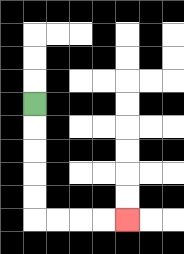{'start': '[1, 4]', 'end': '[5, 9]', 'path_directions': 'D,D,D,D,D,R,R,R,R', 'path_coordinates': '[[1, 4], [1, 5], [1, 6], [1, 7], [1, 8], [1, 9], [2, 9], [3, 9], [4, 9], [5, 9]]'}